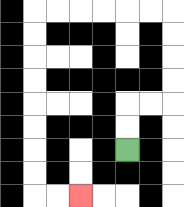{'start': '[5, 6]', 'end': '[3, 8]', 'path_directions': 'U,U,R,R,U,U,U,U,L,L,L,L,L,L,D,D,D,D,D,D,D,D,R,R', 'path_coordinates': '[[5, 6], [5, 5], [5, 4], [6, 4], [7, 4], [7, 3], [7, 2], [7, 1], [7, 0], [6, 0], [5, 0], [4, 0], [3, 0], [2, 0], [1, 0], [1, 1], [1, 2], [1, 3], [1, 4], [1, 5], [1, 6], [1, 7], [1, 8], [2, 8], [3, 8]]'}